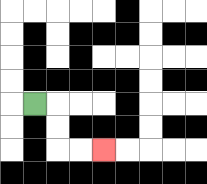{'start': '[1, 4]', 'end': '[4, 6]', 'path_directions': 'R,D,D,R,R', 'path_coordinates': '[[1, 4], [2, 4], [2, 5], [2, 6], [3, 6], [4, 6]]'}